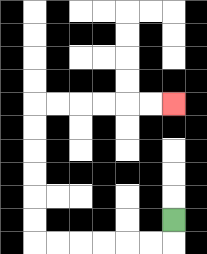{'start': '[7, 9]', 'end': '[7, 4]', 'path_directions': 'D,L,L,L,L,L,L,U,U,U,U,U,U,R,R,R,R,R,R', 'path_coordinates': '[[7, 9], [7, 10], [6, 10], [5, 10], [4, 10], [3, 10], [2, 10], [1, 10], [1, 9], [1, 8], [1, 7], [1, 6], [1, 5], [1, 4], [2, 4], [3, 4], [4, 4], [5, 4], [6, 4], [7, 4]]'}